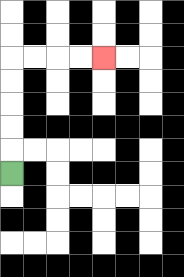{'start': '[0, 7]', 'end': '[4, 2]', 'path_directions': 'U,U,U,U,U,R,R,R,R', 'path_coordinates': '[[0, 7], [0, 6], [0, 5], [0, 4], [0, 3], [0, 2], [1, 2], [2, 2], [3, 2], [4, 2]]'}